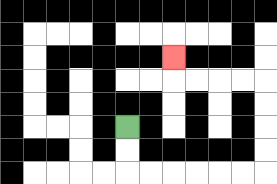{'start': '[5, 5]', 'end': '[7, 2]', 'path_directions': 'D,D,R,R,R,R,R,R,U,U,U,U,L,L,L,L,U', 'path_coordinates': '[[5, 5], [5, 6], [5, 7], [6, 7], [7, 7], [8, 7], [9, 7], [10, 7], [11, 7], [11, 6], [11, 5], [11, 4], [11, 3], [10, 3], [9, 3], [8, 3], [7, 3], [7, 2]]'}